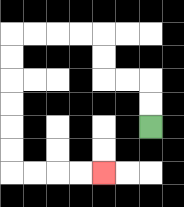{'start': '[6, 5]', 'end': '[4, 7]', 'path_directions': 'U,U,L,L,U,U,L,L,L,L,D,D,D,D,D,D,R,R,R,R', 'path_coordinates': '[[6, 5], [6, 4], [6, 3], [5, 3], [4, 3], [4, 2], [4, 1], [3, 1], [2, 1], [1, 1], [0, 1], [0, 2], [0, 3], [0, 4], [0, 5], [0, 6], [0, 7], [1, 7], [2, 7], [3, 7], [4, 7]]'}